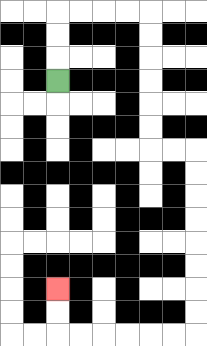{'start': '[2, 3]', 'end': '[2, 12]', 'path_directions': 'U,U,U,R,R,R,R,D,D,D,D,D,D,R,R,D,D,D,D,D,D,D,D,L,L,L,L,L,L,U,U', 'path_coordinates': '[[2, 3], [2, 2], [2, 1], [2, 0], [3, 0], [4, 0], [5, 0], [6, 0], [6, 1], [6, 2], [6, 3], [6, 4], [6, 5], [6, 6], [7, 6], [8, 6], [8, 7], [8, 8], [8, 9], [8, 10], [8, 11], [8, 12], [8, 13], [8, 14], [7, 14], [6, 14], [5, 14], [4, 14], [3, 14], [2, 14], [2, 13], [2, 12]]'}